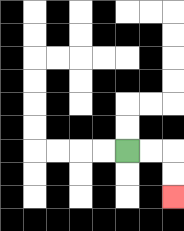{'start': '[5, 6]', 'end': '[7, 8]', 'path_directions': 'R,R,D,D', 'path_coordinates': '[[5, 6], [6, 6], [7, 6], [7, 7], [7, 8]]'}